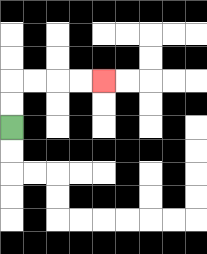{'start': '[0, 5]', 'end': '[4, 3]', 'path_directions': 'U,U,R,R,R,R', 'path_coordinates': '[[0, 5], [0, 4], [0, 3], [1, 3], [2, 3], [3, 3], [4, 3]]'}